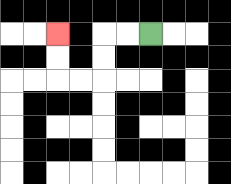{'start': '[6, 1]', 'end': '[2, 1]', 'path_directions': 'L,L,D,D,L,L,U,U', 'path_coordinates': '[[6, 1], [5, 1], [4, 1], [4, 2], [4, 3], [3, 3], [2, 3], [2, 2], [2, 1]]'}